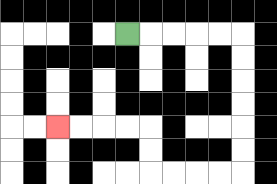{'start': '[5, 1]', 'end': '[2, 5]', 'path_directions': 'R,R,R,R,R,D,D,D,D,D,D,L,L,L,L,U,U,L,L,L,L', 'path_coordinates': '[[5, 1], [6, 1], [7, 1], [8, 1], [9, 1], [10, 1], [10, 2], [10, 3], [10, 4], [10, 5], [10, 6], [10, 7], [9, 7], [8, 7], [7, 7], [6, 7], [6, 6], [6, 5], [5, 5], [4, 5], [3, 5], [2, 5]]'}